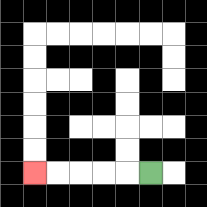{'start': '[6, 7]', 'end': '[1, 7]', 'path_directions': 'L,L,L,L,L', 'path_coordinates': '[[6, 7], [5, 7], [4, 7], [3, 7], [2, 7], [1, 7]]'}